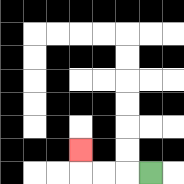{'start': '[6, 7]', 'end': '[3, 6]', 'path_directions': 'L,L,L,U', 'path_coordinates': '[[6, 7], [5, 7], [4, 7], [3, 7], [3, 6]]'}